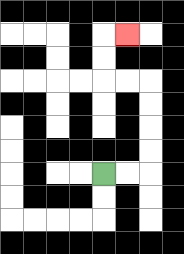{'start': '[4, 7]', 'end': '[5, 1]', 'path_directions': 'R,R,U,U,U,U,L,L,U,U,R', 'path_coordinates': '[[4, 7], [5, 7], [6, 7], [6, 6], [6, 5], [6, 4], [6, 3], [5, 3], [4, 3], [4, 2], [4, 1], [5, 1]]'}